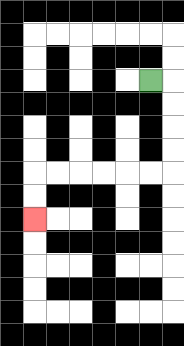{'start': '[6, 3]', 'end': '[1, 9]', 'path_directions': 'R,D,D,D,D,L,L,L,L,L,L,D,D', 'path_coordinates': '[[6, 3], [7, 3], [7, 4], [7, 5], [7, 6], [7, 7], [6, 7], [5, 7], [4, 7], [3, 7], [2, 7], [1, 7], [1, 8], [1, 9]]'}